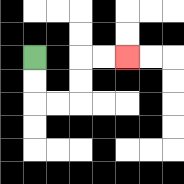{'start': '[1, 2]', 'end': '[5, 2]', 'path_directions': 'D,D,R,R,U,U,R,R', 'path_coordinates': '[[1, 2], [1, 3], [1, 4], [2, 4], [3, 4], [3, 3], [3, 2], [4, 2], [5, 2]]'}